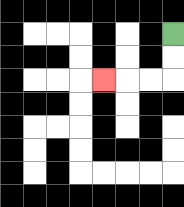{'start': '[7, 1]', 'end': '[4, 3]', 'path_directions': 'D,D,L,L,L', 'path_coordinates': '[[7, 1], [7, 2], [7, 3], [6, 3], [5, 3], [4, 3]]'}